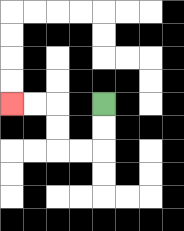{'start': '[4, 4]', 'end': '[0, 4]', 'path_directions': 'D,D,L,L,U,U,L,L', 'path_coordinates': '[[4, 4], [4, 5], [4, 6], [3, 6], [2, 6], [2, 5], [2, 4], [1, 4], [0, 4]]'}